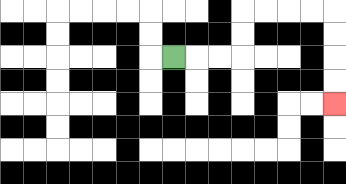{'start': '[7, 2]', 'end': '[14, 4]', 'path_directions': 'R,R,R,U,U,R,R,R,R,D,D,D,D', 'path_coordinates': '[[7, 2], [8, 2], [9, 2], [10, 2], [10, 1], [10, 0], [11, 0], [12, 0], [13, 0], [14, 0], [14, 1], [14, 2], [14, 3], [14, 4]]'}